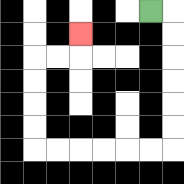{'start': '[6, 0]', 'end': '[3, 1]', 'path_directions': 'R,D,D,D,D,D,D,L,L,L,L,L,L,U,U,U,U,R,R,U', 'path_coordinates': '[[6, 0], [7, 0], [7, 1], [7, 2], [7, 3], [7, 4], [7, 5], [7, 6], [6, 6], [5, 6], [4, 6], [3, 6], [2, 6], [1, 6], [1, 5], [1, 4], [1, 3], [1, 2], [2, 2], [3, 2], [3, 1]]'}